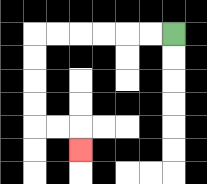{'start': '[7, 1]', 'end': '[3, 6]', 'path_directions': 'L,L,L,L,L,L,D,D,D,D,R,R,D', 'path_coordinates': '[[7, 1], [6, 1], [5, 1], [4, 1], [3, 1], [2, 1], [1, 1], [1, 2], [1, 3], [1, 4], [1, 5], [2, 5], [3, 5], [3, 6]]'}